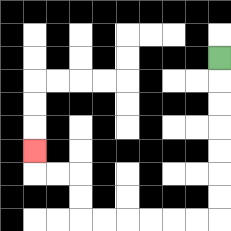{'start': '[9, 2]', 'end': '[1, 6]', 'path_directions': 'D,D,D,D,D,D,D,L,L,L,L,L,L,U,U,L,L,U', 'path_coordinates': '[[9, 2], [9, 3], [9, 4], [9, 5], [9, 6], [9, 7], [9, 8], [9, 9], [8, 9], [7, 9], [6, 9], [5, 9], [4, 9], [3, 9], [3, 8], [3, 7], [2, 7], [1, 7], [1, 6]]'}